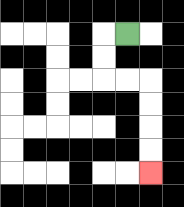{'start': '[5, 1]', 'end': '[6, 7]', 'path_directions': 'L,D,D,R,R,D,D,D,D', 'path_coordinates': '[[5, 1], [4, 1], [4, 2], [4, 3], [5, 3], [6, 3], [6, 4], [6, 5], [6, 6], [6, 7]]'}